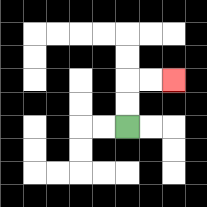{'start': '[5, 5]', 'end': '[7, 3]', 'path_directions': 'U,U,R,R', 'path_coordinates': '[[5, 5], [5, 4], [5, 3], [6, 3], [7, 3]]'}